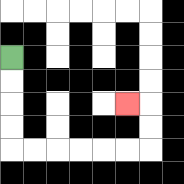{'start': '[0, 2]', 'end': '[5, 4]', 'path_directions': 'D,D,D,D,R,R,R,R,R,R,U,U,L', 'path_coordinates': '[[0, 2], [0, 3], [0, 4], [0, 5], [0, 6], [1, 6], [2, 6], [3, 6], [4, 6], [5, 6], [6, 6], [6, 5], [6, 4], [5, 4]]'}